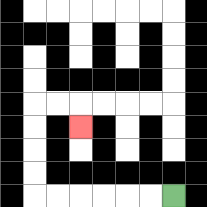{'start': '[7, 8]', 'end': '[3, 5]', 'path_directions': 'L,L,L,L,L,L,U,U,U,U,R,R,D', 'path_coordinates': '[[7, 8], [6, 8], [5, 8], [4, 8], [3, 8], [2, 8], [1, 8], [1, 7], [1, 6], [1, 5], [1, 4], [2, 4], [3, 4], [3, 5]]'}